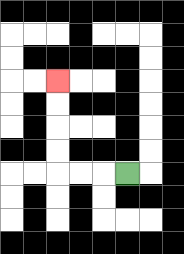{'start': '[5, 7]', 'end': '[2, 3]', 'path_directions': 'L,L,L,U,U,U,U', 'path_coordinates': '[[5, 7], [4, 7], [3, 7], [2, 7], [2, 6], [2, 5], [2, 4], [2, 3]]'}